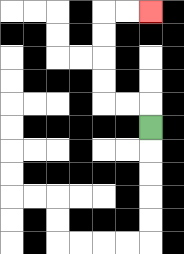{'start': '[6, 5]', 'end': '[6, 0]', 'path_directions': 'U,L,L,U,U,U,U,R,R', 'path_coordinates': '[[6, 5], [6, 4], [5, 4], [4, 4], [4, 3], [4, 2], [4, 1], [4, 0], [5, 0], [6, 0]]'}